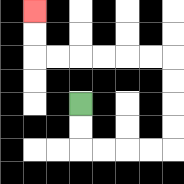{'start': '[3, 4]', 'end': '[1, 0]', 'path_directions': 'D,D,R,R,R,R,U,U,U,U,L,L,L,L,L,L,U,U', 'path_coordinates': '[[3, 4], [3, 5], [3, 6], [4, 6], [5, 6], [6, 6], [7, 6], [7, 5], [7, 4], [7, 3], [7, 2], [6, 2], [5, 2], [4, 2], [3, 2], [2, 2], [1, 2], [1, 1], [1, 0]]'}